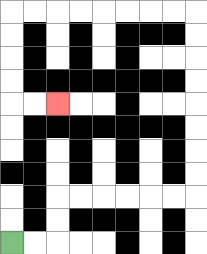{'start': '[0, 10]', 'end': '[2, 4]', 'path_directions': 'R,R,U,U,R,R,R,R,R,R,U,U,U,U,U,U,U,U,L,L,L,L,L,L,L,L,D,D,D,D,R,R', 'path_coordinates': '[[0, 10], [1, 10], [2, 10], [2, 9], [2, 8], [3, 8], [4, 8], [5, 8], [6, 8], [7, 8], [8, 8], [8, 7], [8, 6], [8, 5], [8, 4], [8, 3], [8, 2], [8, 1], [8, 0], [7, 0], [6, 0], [5, 0], [4, 0], [3, 0], [2, 0], [1, 0], [0, 0], [0, 1], [0, 2], [0, 3], [0, 4], [1, 4], [2, 4]]'}